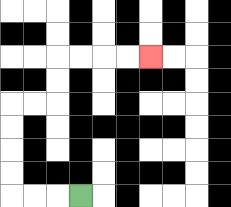{'start': '[3, 8]', 'end': '[6, 2]', 'path_directions': 'L,L,L,U,U,U,U,R,R,U,U,R,R,R,R', 'path_coordinates': '[[3, 8], [2, 8], [1, 8], [0, 8], [0, 7], [0, 6], [0, 5], [0, 4], [1, 4], [2, 4], [2, 3], [2, 2], [3, 2], [4, 2], [5, 2], [6, 2]]'}